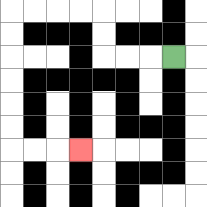{'start': '[7, 2]', 'end': '[3, 6]', 'path_directions': 'L,L,L,U,U,L,L,L,L,D,D,D,D,D,D,R,R,R', 'path_coordinates': '[[7, 2], [6, 2], [5, 2], [4, 2], [4, 1], [4, 0], [3, 0], [2, 0], [1, 0], [0, 0], [0, 1], [0, 2], [0, 3], [0, 4], [0, 5], [0, 6], [1, 6], [2, 6], [3, 6]]'}